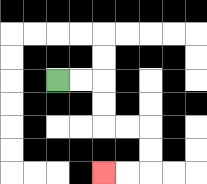{'start': '[2, 3]', 'end': '[4, 7]', 'path_directions': 'R,R,D,D,R,R,D,D,L,L', 'path_coordinates': '[[2, 3], [3, 3], [4, 3], [4, 4], [4, 5], [5, 5], [6, 5], [6, 6], [6, 7], [5, 7], [4, 7]]'}